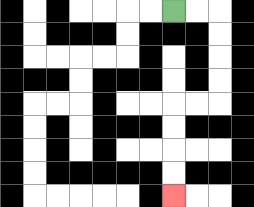{'start': '[7, 0]', 'end': '[7, 8]', 'path_directions': 'R,R,D,D,D,D,L,L,D,D,D,D', 'path_coordinates': '[[7, 0], [8, 0], [9, 0], [9, 1], [9, 2], [9, 3], [9, 4], [8, 4], [7, 4], [7, 5], [7, 6], [7, 7], [7, 8]]'}